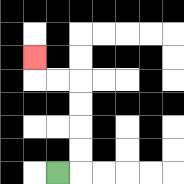{'start': '[2, 7]', 'end': '[1, 2]', 'path_directions': 'R,U,U,U,U,L,L,U', 'path_coordinates': '[[2, 7], [3, 7], [3, 6], [3, 5], [3, 4], [3, 3], [2, 3], [1, 3], [1, 2]]'}